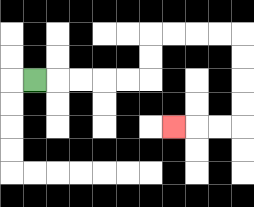{'start': '[1, 3]', 'end': '[7, 5]', 'path_directions': 'R,R,R,R,R,U,U,R,R,R,R,D,D,D,D,L,L,L', 'path_coordinates': '[[1, 3], [2, 3], [3, 3], [4, 3], [5, 3], [6, 3], [6, 2], [6, 1], [7, 1], [8, 1], [9, 1], [10, 1], [10, 2], [10, 3], [10, 4], [10, 5], [9, 5], [8, 5], [7, 5]]'}